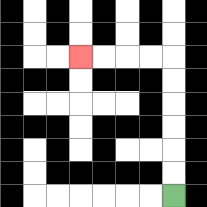{'start': '[7, 8]', 'end': '[3, 2]', 'path_directions': 'U,U,U,U,U,U,L,L,L,L', 'path_coordinates': '[[7, 8], [7, 7], [7, 6], [7, 5], [7, 4], [7, 3], [7, 2], [6, 2], [5, 2], [4, 2], [3, 2]]'}